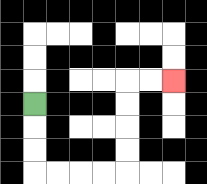{'start': '[1, 4]', 'end': '[7, 3]', 'path_directions': 'D,D,D,R,R,R,R,U,U,U,U,R,R', 'path_coordinates': '[[1, 4], [1, 5], [1, 6], [1, 7], [2, 7], [3, 7], [4, 7], [5, 7], [5, 6], [5, 5], [5, 4], [5, 3], [6, 3], [7, 3]]'}